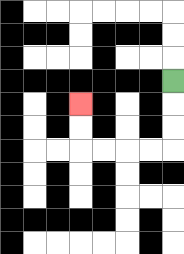{'start': '[7, 3]', 'end': '[3, 4]', 'path_directions': 'D,D,D,L,L,L,L,U,U', 'path_coordinates': '[[7, 3], [7, 4], [7, 5], [7, 6], [6, 6], [5, 6], [4, 6], [3, 6], [3, 5], [3, 4]]'}